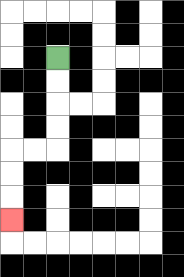{'start': '[2, 2]', 'end': '[0, 9]', 'path_directions': 'D,D,D,D,L,L,D,D,D', 'path_coordinates': '[[2, 2], [2, 3], [2, 4], [2, 5], [2, 6], [1, 6], [0, 6], [0, 7], [0, 8], [0, 9]]'}